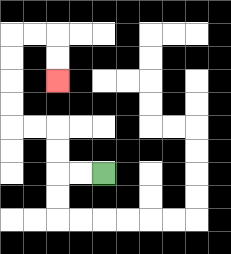{'start': '[4, 7]', 'end': '[2, 3]', 'path_directions': 'L,L,U,U,L,L,U,U,U,U,R,R,D,D', 'path_coordinates': '[[4, 7], [3, 7], [2, 7], [2, 6], [2, 5], [1, 5], [0, 5], [0, 4], [0, 3], [0, 2], [0, 1], [1, 1], [2, 1], [2, 2], [2, 3]]'}